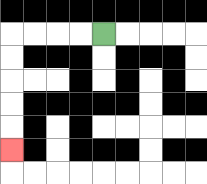{'start': '[4, 1]', 'end': '[0, 6]', 'path_directions': 'L,L,L,L,D,D,D,D,D', 'path_coordinates': '[[4, 1], [3, 1], [2, 1], [1, 1], [0, 1], [0, 2], [0, 3], [0, 4], [0, 5], [0, 6]]'}